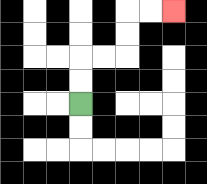{'start': '[3, 4]', 'end': '[7, 0]', 'path_directions': 'U,U,R,R,U,U,R,R', 'path_coordinates': '[[3, 4], [3, 3], [3, 2], [4, 2], [5, 2], [5, 1], [5, 0], [6, 0], [7, 0]]'}